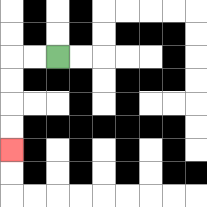{'start': '[2, 2]', 'end': '[0, 6]', 'path_directions': 'L,L,D,D,D,D', 'path_coordinates': '[[2, 2], [1, 2], [0, 2], [0, 3], [0, 4], [0, 5], [0, 6]]'}